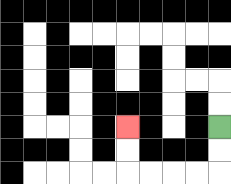{'start': '[9, 5]', 'end': '[5, 5]', 'path_directions': 'D,D,L,L,L,L,U,U', 'path_coordinates': '[[9, 5], [9, 6], [9, 7], [8, 7], [7, 7], [6, 7], [5, 7], [5, 6], [5, 5]]'}